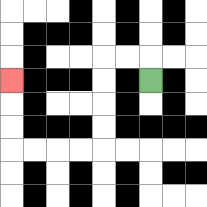{'start': '[6, 3]', 'end': '[0, 3]', 'path_directions': 'U,L,L,D,D,D,D,L,L,L,L,U,U,U', 'path_coordinates': '[[6, 3], [6, 2], [5, 2], [4, 2], [4, 3], [4, 4], [4, 5], [4, 6], [3, 6], [2, 6], [1, 6], [0, 6], [0, 5], [0, 4], [0, 3]]'}